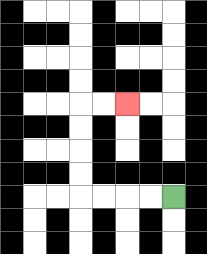{'start': '[7, 8]', 'end': '[5, 4]', 'path_directions': 'L,L,L,L,U,U,U,U,R,R', 'path_coordinates': '[[7, 8], [6, 8], [5, 8], [4, 8], [3, 8], [3, 7], [3, 6], [3, 5], [3, 4], [4, 4], [5, 4]]'}